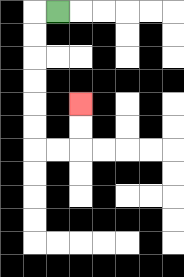{'start': '[2, 0]', 'end': '[3, 4]', 'path_directions': 'L,D,D,D,D,D,D,R,R,U,U', 'path_coordinates': '[[2, 0], [1, 0], [1, 1], [1, 2], [1, 3], [1, 4], [1, 5], [1, 6], [2, 6], [3, 6], [3, 5], [3, 4]]'}